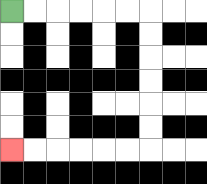{'start': '[0, 0]', 'end': '[0, 6]', 'path_directions': 'R,R,R,R,R,R,D,D,D,D,D,D,L,L,L,L,L,L', 'path_coordinates': '[[0, 0], [1, 0], [2, 0], [3, 0], [4, 0], [5, 0], [6, 0], [6, 1], [6, 2], [6, 3], [6, 4], [6, 5], [6, 6], [5, 6], [4, 6], [3, 6], [2, 6], [1, 6], [0, 6]]'}